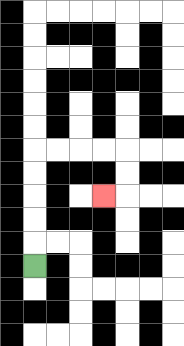{'start': '[1, 11]', 'end': '[4, 8]', 'path_directions': 'U,U,U,U,U,R,R,R,R,D,D,L', 'path_coordinates': '[[1, 11], [1, 10], [1, 9], [1, 8], [1, 7], [1, 6], [2, 6], [3, 6], [4, 6], [5, 6], [5, 7], [5, 8], [4, 8]]'}